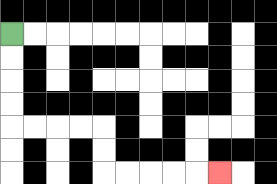{'start': '[0, 1]', 'end': '[9, 7]', 'path_directions': 'D,D,D,D,R,R,R,R,D,D,R,R,R,R,R', 'path_coordinates': '[[0, 1], [0, 2], [0, 3], [0, 4], [0, 5], [1, 5], [2, 5], [3, 5], [4, 5], [4, 6], [4, 7], [5, 7], [6, 7], [7, 7], [8, 7], [9, 7]]'}